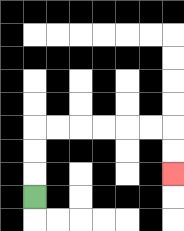{'start': '[1, 8]', 'end': '[7, 7]', 'path_directions': 'U,U,U,R,R,R,R,R,R,D,D', 'path_coordinates': '[[1, 8], [1, 7], [1, 6], [1, 5], [2, 5], [3, 5], [4, 5], [5, 5], [6, 5], [7, 5], [7, 6], [7, 7]]'}